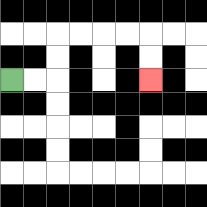{'start': '[0, 3]', 'end': '[6, 3]', 'path_directions': 'R,R,U,U,R,R,R,R,D,D', 'path_coordinates': '[[0, 3], [1, 3], [2, 3], [2, 2], [2, 1], [3, 1], [4, 1], [5, 1], [6, 1], [6, 2], [6, 3]]'}